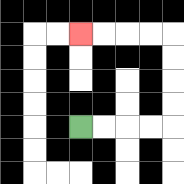{'start': '[3, 5]', 'end': '[3, 1]', 'path_directions': 'R,R,R,R,U,U,U,U,L,L,L,L', 'path_coordinates': '[[3, 5], [4, 5], [5, 5], [6, 5], [7, 5], [7, 4], [7, 3], [7, 2], [7, 1], [6, 1], [5, 1], [4, 1], [3, 1]]'}